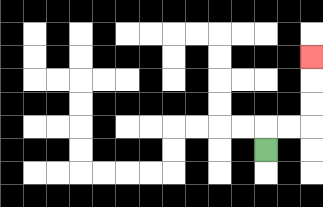{'start': '[11, 6]', 'end': '[13, 2]', 'path_directions': 'U,R,R,U,U,U', 'path_coordinates': '[[11, 6], [11, 5], [12, 5], [13, 5], [13, 4], [13, 3], [13, 2]]'}